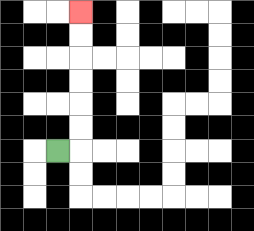{'start': '[2, 6]', 'end': '[3, 0]', 'path_directions': 'R,U,U,U,U,U,U', 'path_coordinates': '[[2, 6], [3, 6], [3, 5], [3, 4], [3, 3], [3, 2], [3, 1], [3, 0]]'}